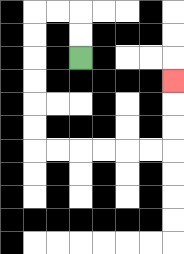{'start': '[3, 2]', 'end': '[7, 3]', 'path_directions': 'U,U,L,L,D,D,D,D,D,D,R,R,R,R,R,R,U,U,U', 'path_coordinates': '[[3, 2], [3, 1], [3, 0], [2, 0], [1, 0], [1, 1], [1, 2], [1, 3], [1, 4], [1, 5], [1, 6], [2, 6], [3, 6], [4, 6], [5, 6], [6, 6], [7, 6], [7, 5], [7, 4], [7, 3]]'}